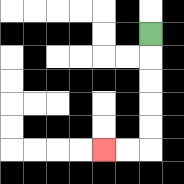{'start': '[6, 1]', 'end': '[4, 6]', 'path_directions': 'D,D,D,D,D,L,L', 'path_coordinates': '[[6, 1], [6, 2], [6, 3], [6, 4], [6, 5], [6, 6], [5, 6], [4, 6]]'}